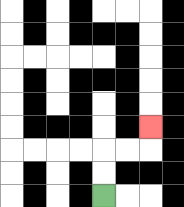{'start': '[4, 8]', 'end': '[6, 5]', 'path_directions': 'U,U,R,R,U', 'path_coordinates': '[[4, 8], [4, 7], [4, 6], [5, 6], [6, 6], [6, 5]]'}